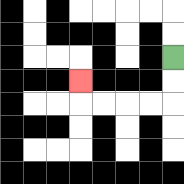{'start': '[7, 2]', 'end': '[3, 3]', 'path_directions': 'D,D,L,L,L,L,U', 'path_coordinates': '[[7, 2], [7, 3], [7, 4], [6, 4], [5, 4], [4, 4], [3, 4], [3, 3]]'}